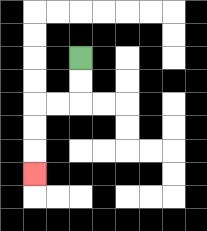{'start': '[3, 2]', 'end': '[1, 7]', 'path_directions': 'D,D,L,L,D,D,D', 'path_coordinates': '[[3, 2], [3, 3], [3, 4], [2, 4], [1, 4], [1, 5], [1, 6], [1, 7]]'}